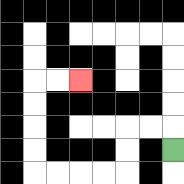{'start': '[7, 6]', 'end': '[3, 3]', 'path_directions': 'U,L,L,D,D,L,L,L,L,U,U,U,U,R,R', 'path_coordinates': '[[7, 6], [7, 5], [6, 5], [5, 5], [5, 6], [5, 7], [4, 7], [3, 7], [2, 7], [1, 7], [1, 6], [1, 5], [1, 4], [1, 3], [2, 3], [3, 3]]'}